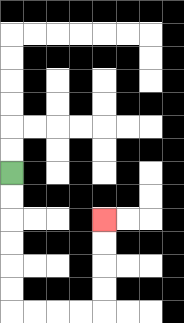{'start': '[0, 7]', 'end': '[4, 9]', 'path_directions': 'D,D,D,D,D,D,R,R,R,R,U,U,U,U', 'path_coordinates': '[[0, 7], [0, 8], [0, 9], [0, 10], [0, 11], [0, 12], [0, 13], [1, 13], [2, 13], [3, 13], [4, 13], [4, 12], [4, 11], [4, 10], [4, 9]]'}